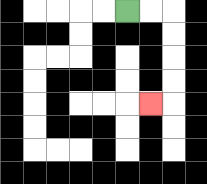{'start': '[5, 0]', 'end': '[6, 4]', 'path_directions': 'R,R,D,D,D,D,L', 'path_coordinates': '[[5, 0], [6, 0], [7, 0], [7, 1], [7, 2], [7, 3], [7, 4], [6, 4]]'}